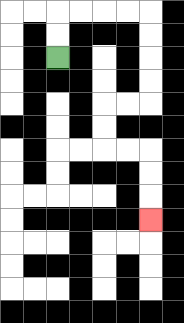{'start': '[2, 2]', 'end': '[6, 9]', 'path_directions': 'U,U,R,R,R,R,D,D,D,D,L,L,D,D,R,R,D,D,D', 'path_coordinates': '[[2, 2], [2, 1], [2, 0], [3, 0], [4, 0], [5, 0], [6, 0], [6, 1], [6, 2], [6, 3], [6, 4], [5, 4], [4, 4], [4, 5], [4, 6], [5, 6], [6, 6], [6, 7], [6, 8], [6, 9]]'}